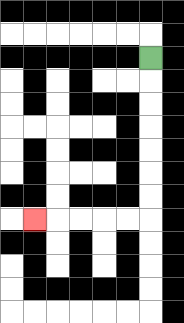{'start': '[6, 2]', 'end': '[1, 9]', 'path_directions': 'D,D,D,D,D,D,D,L,L,L,L,L', 'path_coordinates': '[[6, 2], [6, 3], [6, 4], [6, 5], [6, 6], [6, 7], [6, 8], [6, 9], [5, 9], [4, 9], [3, 9], [2, 9], [1, 9]]'}